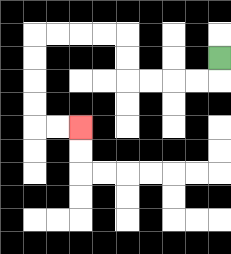{'start': '[9, 2]', 'end': '[3, 5]', 'path_directions': 'D,L,L,L,L,U,U,L,L,L,L,D,D,D,D,R,R', 'path_coordinates': '[[9, 2], [9, 3], [8, 3], [7, 3], [6, 3], [5, 3], [5, 2], [5, 1], [4, 1], [3, 1], [2, 1], [1, 1], [1, 2], [1, 3], [1, 4], [1, 5], [2, 5], [3, 5]]'}